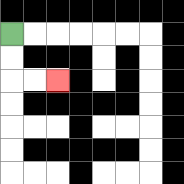{'start': '[0, 1]', 'end': '[2, 3]', 'path_directions': 'D,D,R,R', 'path_coordinates': '[[0, 1], [0, 2], [0, 3], [1, 3], [2, 3]]'}